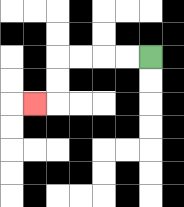{'start': '[6, 2]', 'end': '[1, 4]', 'path_directions': 'L,L,L,L,D,D,L', 'path_coordinates': '[[6, 2], [5, 2], [4, 2], [3, 2], [2, 2], [2, 3], [2, 4], [1, 4]]'}